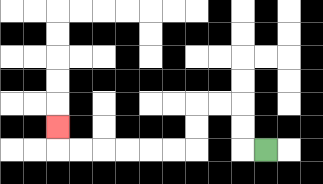{'start': '[11, 6]', 'end': '[2, 5]', 'path_directions': 'L,U,U,L,L,D,D,L,L,L,L,L,L,U', 'path_coordinates': '[[11, 6], [10, 6], [10, 5], [10, 4], [9, 4], [8, 4], [8, 5], [8, 6], [7, 6], [6, 6], [5, 6], [4, 6], [3, 6], [2, 6], [2, 5]]'}